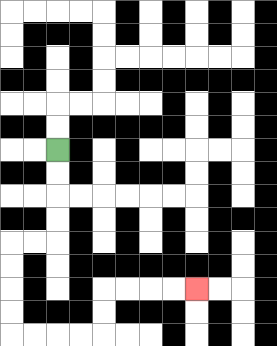{'start': '[2, 6]', 'end': '[8, 12]', 'path_directions': 'D,D,D,D,L,L,D,D,D,D,R,R,R,R,U,U,R,R,R,R', 'path_coordinates': '[[2, 6], [2, 7], [2, 8], [2, 9], [2, 10], [1, 10], [0, 10], [0, 11], [0, 12], [0, 13], [0, 14], [1, 14], [2, 14], [3, 14], [4, 14], [4, 13], [4, 12], [5, 12], [6, 12], [7, 12], [8, 12]]'}